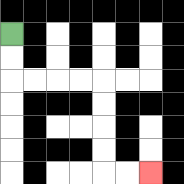{'start': '[0, 1]', 'end': '[6, 7]', 'path_directions': 'D,D,R,R,R,R,D,D,D,D,R,R', 'path_coordinates': '[[0, 1], [0, 2], [0, 3], [1, 3], [2, 3], [3, 3], [4, 3], [4, 4], [4, 5], [4, 6], [4, 7], [5, 7], [6, 7]]'}